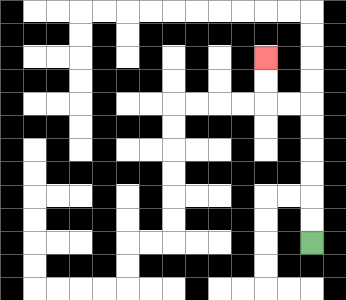{'start': '[13, 10]', 'end': '[11, 2]', 'path_directions': 'U,U,U,U,U,U,L,L,U,U', 'path_coordinates': '[[13, 10], [13, 9], [13, 8], [13, 7], [13, 6], [13, 5], [13, 4], [12, 4], [11, 4], [11, 3], [11, 2]]'}